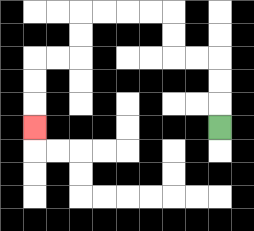{'start': '[9, 5]', 'end': '[1, 5]', 'path_directions': 'U,U,U,L,L,U,U,L,L,L,L,D,D,L,L,D,D,D', 'path_coordinates': '[[9, 5], [9, 4], [9, 3], [9, 2], [8, 2], [7, 2], [7, 1], [7, 0], [6, 0], [5, 0], [4, 0], [3, 0], [3, 1], [3, 2], [2, 2], [1, 2], [1, 3], [1, 4], [1, 5]]'}